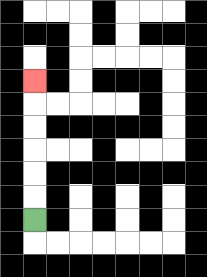{'start': '[1, 9]', 'end': '[1, 3]', 'path_directions': 'U,U,U,U,U,U', 'path_coordinates': '[[1, 9], [1, 8], [1, 7], [1, 6], [1, 5], [1, 4], [1, 3]]'}